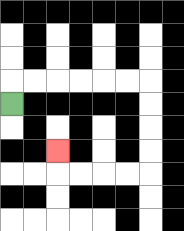{'start': '[0, 4]', 'end': '[2, 6]', 'path_directions': 'U,R,R,R,R,R,R,D,D,D,D,L,L,L,L,U', 'path_coordinates': '[[0, 4], [0, 3], [1, 3], [2, 3], [3, 3], [4, 3], [5, 3], [6, 3], [6, 4], [6, 5], [6, 6], [6, 7], [5, 7], [4, 7], [3, 7], [2, 7], [2, 6]]'}